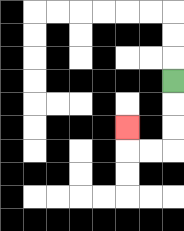{'start': '[7, 3]', 'end': '[5, 5]', 'path_directions': 'D,D,D,L,L,U', 'path_coordinates': '[[7, 3], [7, 4], [7, 5], [7, 6], [6, 6], [5, 6], [5, 5]]'}